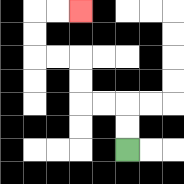{'start': '[5, 6]', 'end': '[3, 0]', 'path_directions': 'U,U,L,L,U,U,L,L,U,U,R,R', 'path_coordinates': '[[5, 6], [5, 5], [5, 4], [4, 4], [3, 4], [3, 3], [3, 2], [2, 2], [1, 2], [1, 1], [1, 0], [2, 0], [3, 0]]'}